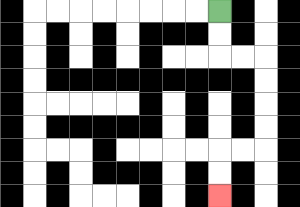{'start': '[9, 0]', 'end': '[9, 8]', 'path_directions': 'D,D,R,R,D,D,D,D,L,L,D,D', 'path_coordinates': '[[9, 0], [9, 1], [9, 2], [10, 2], [11, 2], [11, 3], [11, 4], [11, 5], [11, 6], [10, 6], [9, 6], [9, 7], [9, 8]]'}